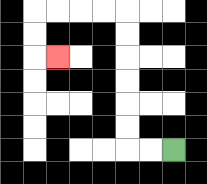{'start': '[7, 6]', 'end': '[2, 2]', 'path_directions': 'L,L,U,U,U,U,U,U,L,L,L,L,D,D,R', 'path_coordinates': '[[7, 6], [6, 6], [5, 6], [5, 5], [5, 4], [5, 3], [5, 2], [5, 1], [5, 0], [4, 0], [3, 0], [2, 0], [1, 0], [1, 1], [1, 2], [2, 2]]'}